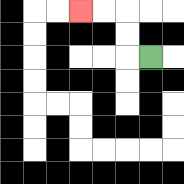{'start': '[6, 2]', 'end': '[3, 0]', 'path_directions': 'L,U,U,L,L', 'path_coordinates': '[[6, 2], [5, 2], [5, 1], [5, 0], [4, 0], [3, 0]]'}